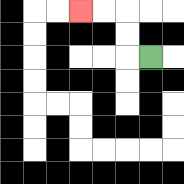{'start': '[6, 2]', 'end': '[3, 0]', 'path_directions': 'L,U,U,L,L', 'path_coordinates': '[[6, 2], [5, 2], [5, 1], [5, 0], [4, 0], [3, 0]]'}